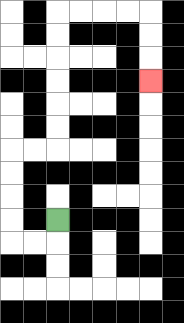{'start': '[2, 9]', 'end': '[6, 3]', 'path_directions': 'D,L,L,U,U,U,U,R,R,U,U,U,U,U,U,R,R,R,R,D,D,D', 'path_coordinates': '[[2, 9], [2, 10], [1, 10], [0, 10], [0, 9], [0, 8], [0, 7], [0, 6], [1, 6], [2, 6], [2, 5], [2, 4], [2, 3], [2, 2], [2, 1], [2, 0], [3, 0], [4, 0], [5, 0], [6, 0], [6, 1], [6, 2], [6, 3]]'}